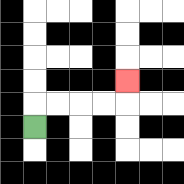{'start': '[1, 5]', 'end': '[5, 3]', 'path_directions': 'U,R,R,R,R,U', 'path_coordinates': '[[1, 5], [1, 4], [2, 4], [3, 4], [4, 4], [5, 4], [5, 3]]'}